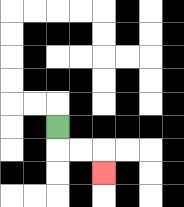{'start': '[2, 5]', 'end': '[4, 7]', 'path_directions': 'D,R,R,D', 'path_coordinates': '[[2, 5], [2, 6], [3, 6], [4, 6], [4, 7]]'}